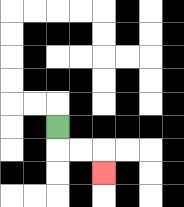{'start': '[2, 5]', 'end': '[4, 7]', 'path_directions': 'D,R,R,D', 'path_coordinates': '[[2, 5], [2, 6], [3, 6], [4, 6], [4, 7]]'}